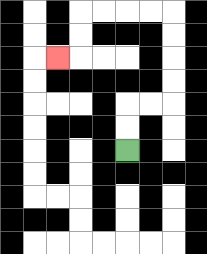{'start': '[5, 6]', 'end': '[2, 2]', 'path_directions': 'U,U,R,R,U,U,U,U,L,L,L,L,D,D,L', 'path_coordinates': '[[5, 6], [5, 5], [5, 4], [6, 4], [7, 4], [7, 3], [7, 2], [7, 1], [7, 0], [6, 0], [5, 0], [4, 0], [3, 0], [3, 1], [3, 2], [2, 2]]'}